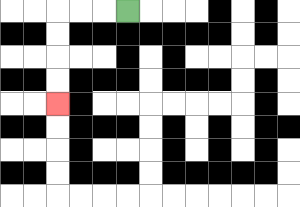{'start': '[5, 0]', 'end': '[2, 4]', 'path_directions': 'L,L,L,D,D,D,D', 'path_coordinates': '[[5, 0], [4, 0], [3, 0], [2, 0], [2, 1], [2, 2], [2, 3], [2, 4]]'}